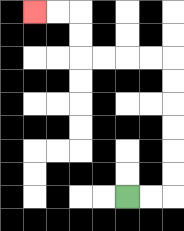{'start': '[5, 8]', 'end': '[1, 0]', 'path_directions': 'R,R,U,U,U,U,U,U,L,L,L,L,U,U,L,L', 'path_coordinates': '[[5, 8], [6, 8], [7, 8], [7, 7], [7, 6], [7, 5], [7, 4], [7, 3], [7, 2], [6, 2], [5, 2], [4, 2], [3, 2], [3, 1], [3, 0], [2, 0], [1, 0]]'}